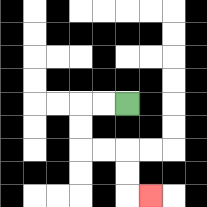{'start': '[5, 4]', 'end': '[6, 8]', 'path_directions': 'L,L,D,D,R,R,D,D,R', 'path_coordinates': '[[5, 4], [4, 4], [3, 4], [3, 5], [3, 6], [4, 6], [5, 6], [5, 7], [5, 8], [6, 8]]'}